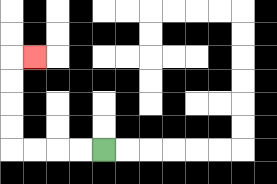{'start': '[4, 6]', 'end': '[1, 2]', 'path_directions': 'L,L,L,L,U,U,U,U,R', 'path_coordinates': '[[4, 6], [3, 6], [2, 6], [1, 6], [0, 6], [0, 5], [0, 4], [0, 3], [0, 2], [1, 2]]'}